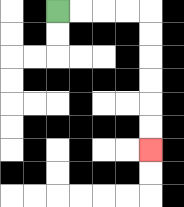{'start': '[2, 0]', 'end': '[6, 6]', 'path_directions': 'R,R,R,R,D,D,D,D,D,D', 'path_coordinates': '[[2, 0], [3, 0], [4, 0], [5, 0], [6, 0], [6, 1], [6, 2], [6, 3], [6, 4], [6, 5], [6, 6]]'}